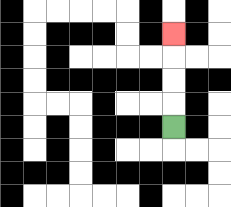{'start': '[7, 5]', 'end': '[7, 1]', 'path_directions': 'U,U,U,U', 'path_coordinates': '[[7, 5], [7, 4], [7, 3], [7, 2], [7, 1]]'}